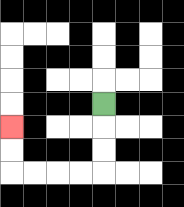{'start': '[4, 4]', 'end': '[0, 5]', 'path_directions': 'D,D,D,L,L,L,L,U,U', 'path_coordinates': '[[4, 4], [4, 5], [4, 6], [4, 7], [3, 7], [2, 7], [1, 7], [0, 7], [0, 6], [0, 5]]'}